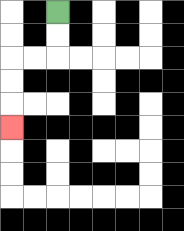{'start': '[2, 0]', 'end': '[0, 5]', 'path_directions': 'D,D,L,L,D,D,D', 'path_coordinates': '[[2, 0], [2, 1], [2, 2], [1, 2], [0, 2], [0, 3], [0, 4], [0, 5]]'}